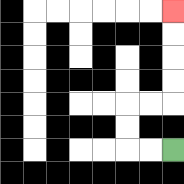{'start': '[7, 6]', 'end': '[7, 0]', 'path_directions': 'L,L,U,U,R,R,U,U,U,U', 'path_coordinates': '[[7, 6], [6, 6], [5, 6], [5, 5], [5, 4], [6, 4], [7, 4], [7, 3], [7, 2], [7, 1], [7, 0]]'}